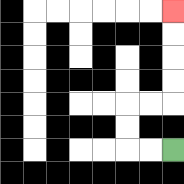{'start': '[7, 6]', 'end': '[7, 0]', 'path_directions': 'L,L,U,U,R,R,U,U,U,U', 'path_coordinates': '[[7, 6], [6, 6], [5, 6], [5, 5], [5, 4], [6, 4], [7, 4], [7, 3], [7, 2], [7, 1], [7, 0]]'}